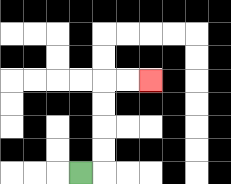{'start': '[3, 7]', 'end': '[6, 3]', 'path_directions': 'R,U,U,U,U,R,R', 'path_coordinates': '[[3, 7], [4, 7], [4, 6], [4, 5], [4, 4], [4, 3], [5, 3], [6, 3]]'}